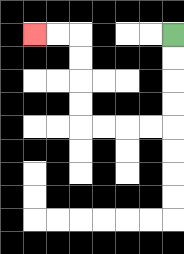{'start': '[7, 1]', 'end': '[1, 1]', 'path_directions': 'D,D,D,D,L,L,L,L,U,U,U,U,L,L', 'path_coordinates': '[[7, 1], [7, 2], [7, 3], [7, 4], [7, 5], [6, 5], [5, 5], [4, 5], [3, 5], [3, 4], [3, 3], [3, 2], [3, 1], [2, 1], [1, 1]]'}